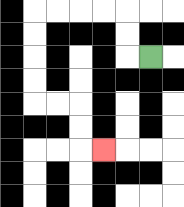{'start': '[6, 2]', 'end': '[4, 6]', 'path_directions': 'L,U,U,L,L,L,L,D,D,D,D,R,R,D,D,R', 'path_coordinates': '[[6, 2], [5, 2], [5, 1], [5, 0], [4, 0], [3, 0], [2, 0], [1, 0], [1, 1], [1, 2], [1, 3], [1, 4], [2, 4], [3, 4], [3, 5], [3, 6], [4, 6]]'}